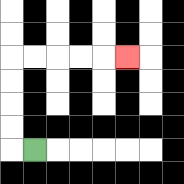{'start': '[1, 6]', 'end': '[5, 2]', 'path_directions': 'L,U,U,U,U,R,R,R,R,R', 'path_coordinates': '[[1, 6], [0, 6], [0, 5], [0, 4], [0, 3], [0, 2], [1, 2], [2, 2], [3, 2], [4, 2], [5, 2]]'}